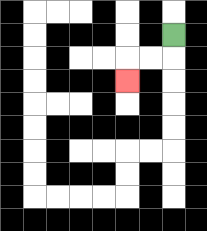{'start': '[7, 1]', 'end': '[5, 3]', 'path_directions': 'D,L,L,D', 'path_coordinates': '[[7, 1], [7, 2], [6, 2], [5, 2], [5, 3]]'}